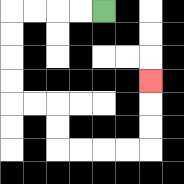{'start': '[4, 0]', 'end': '[6, 3]', 'path_directions': 'L,L,L,L,D,D,D,D,R,R,D,D,R,R,R,R,U,U,U', 'path_coordinates': '[[4, 0], [3, 0], [2, 0], [1, 0], [0, 0], [0, 1], [0, 2], [0, 3], [0, 4], [1, 4], [2, 4], [2, 5], [2, 6], [3, 6], [4, 6], [5, 6], [6, 6], [6, 5], [6, 4], [6, 3]]'}